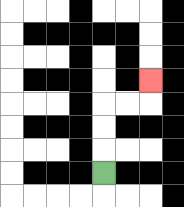{'start': '[4, 7]', 'end': '[6, 3]', 'path_directions': 'U,U,U,R,R,U', 'path_coordinates': '[[4, 7], [4, 6], [4, 5], [4, 4], [5, 4], [6, 4], [6, 3]]'}